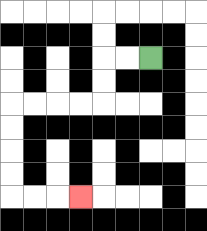{'start': '[6, 2]', 'end': '[3, 8]', 'path_directions': 'L,L,D,D,L,L,L,L,D,D,D,D,R,R,R', 'path_coordinates': '[[6, 2], [5, 2], [4, 2], [4, 3], [4, 4], [3, 4], [2, 4], [1, 4], [0, 4], [0, 5], [0, 6], [0, 7], [0, 8], [1, 8], [2, 8], [3, 8]]'}